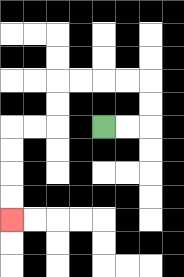{'start': '[4, 5]', 'end': '[0, 9]', 'path_directions': 'R,R,U,U,L,L,L,L,D,D,L,L,D,D,D,D', 'path_coordinates': '[[4, 5], [5, 5], [6, 5], [6, 4], [6, 3], [5, 3], [4, 3], [3, 3], [2, 3], [2, 4], [2, 5], [1, 5], [0, 5], [0, 6], [0, 7], [0, 8], [0, 9]]'}